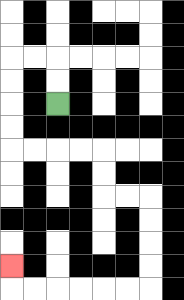{'start': '[2, 4]', 'end': '[0, 11]', 'path_directions': 'U,U,L,L,D,D,D,D,R,R,R,R,D,D,R,R,D,D,D,D,L,L,L,L,L,L,U', 'path_coordinates': '[[2, 4], [2, 3], [2, 2], [1, 2], [0, 2], [0, 3], [0, 4], [0, 5], [0, 6], [1, 6], [2, 6], [3, 6], [4, 6], [4, 7], [4, 8], [5, 8], [6, 8], [6, 9], [6, 10], [6, 11], [6, 12], [5, 12], [4, 12], [3, 12], [2, 12], [1, 12], [0, 12], [0, 11]]'}